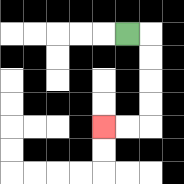{'start': '[5, 1]', 'end': '[4, 5]', 'path_directions': 'R,D,D,D,D,L,L', 'path_coordinates': '[[5, 1], [6, 1], [6, 2], [6, 3], [6, 4], [6, 5], [5, 5], [4, 5]]'}